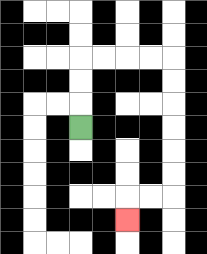{'start': '[3, 5]', 'end': '[5, 9]', 'path_directions': 'U,U,U,R,R,R,R,D,D,D,D,D,D,L,L,D', 'path_coordinates': '[[3, 5], [3, 4], [3, 3], [3, 2], [4, 2], [5, 2], [6, 2], [7, 2], [7, 3], [7, 4], [7, 5], [7, 6], [7, 7], [7, 8], [6, 8], [5, 8], [5, 9]]'}